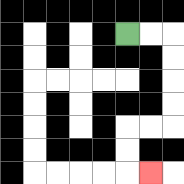{'start': '[5, 1]', 'end': '[6, 7]', 'path_directions': 'R,R,D,D,D,D,L,L,D,D,R', 'path_coordinates': '[[5, 1], [6, 1], [7, 1], [7, 2], [7, 3], [7, 4], [7, 5], [6, 5], [5, 5], [5, 6], [5, 7], [6, 7]]'}